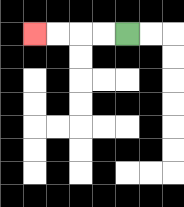{'start': '[5, 1]', 'end': '[1, 1]', 'path_directions': 'L,L,L,L', 'path_coordinates': '[[5, 1], [4, 1], [3, 1], [2, 1], [1, 1]]'}